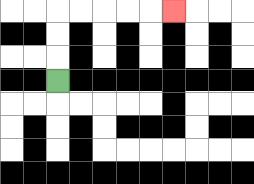{'start': '[2, 3]', 'end': '[7, 0]', 'path_directions': 'U,U,U,R,R,R,R,R', 'path_coordinates': '[[2, 3], [2, 2], [2, 1], [2, 0], [3, 0], [4, 0], [5, 0], [6, 0], [7, 0]]'}